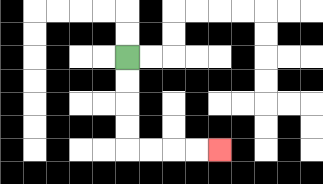{'start': '[5, 2]', 'end': '[9, 6]', 'path_directions': 'D,D,D,D,R,R,R,R', 'path_coordinates': '[[5, 2], [5, 3], [5, 4], [5, 5], [5, 6], [6, 6], [7, 6], [8, 6], [9, 6]]'}